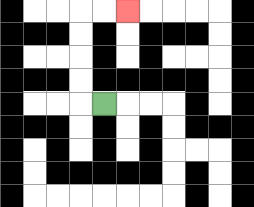{'start': '[4, 4]', 'end': '[5, 0]', 'path_directions': 'L,U,U,U,U,R,R', 'path_coordinates': '[[4, 4], [3, 4], [3, 3], [3, 2], [3, 1], [3, 0], [4, 0], [5, 0]]'}